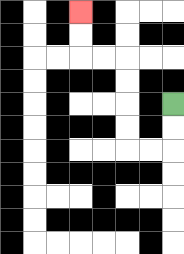{'start': '[7, 4]', 'end': '[3, 0]', 'path_directions': 'D,D,L,L,U,U,U,U,L,L,U,U', 'path_coordinates': '[[7, 4], [7, 5], [7, 6], [6, 6], [5, 6], [5, 5], [5, 4], [5, 3], [5, 2], [4, 2], [3, 2], [3, 1], [3, 0]]'}